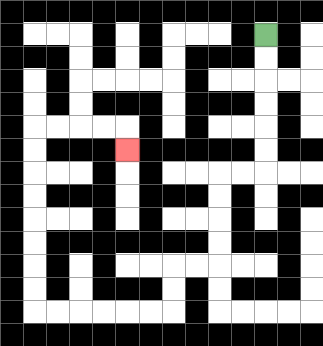{'start': '[11, 1]', 'end': '[5, 6]', 'path_directions': 'D,D,D,D,D,D,L,L,D,D,D,D,L,L,D,D,L,L,L,L,L,L,U,U,U,U,U,U,U,U,R,R,R,R,D', 'path_coordinates': '[[11, 1], [11, 2], [11, 3], [11, 4], [11, 5], [11, 6], [11, 7], [10, 7], [9, 7], [9, 8], [9, 9], [9, 10], [9, 11], [8, 11], [7, 11], [7, 12], [7, 13], [6, 13], [5, 13], [4, 13], [3, 13], [2, 13], [1, 13], [1, 12], [1, 11], [1, 10], [1, 9], [1, 8], [1, 7], [1, 6], [1, 5], [2, 5], [3, 5], [4, 5], [5, 5], [5, 6]]'}